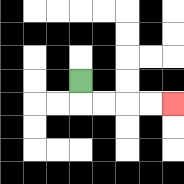{'start': '[3, 3]', 'end': '[7, 4]', 'path_directions': 'D,R,R,R,R', 'path_coordinates': '[[3, 3], [3, 4], [4, 4], [5, 4], [6, 4], [7, 4]]'}